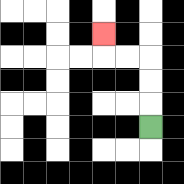{'start': '[6, 5]', 'end': '[4, 1]', 'path_directions': 'U,U,U,L,L,U', 'path_coordinates': '[[6, 5], [6, 4], [6, 3], [6, 2], [5, 2], [4, 2], [4, 1]]'}